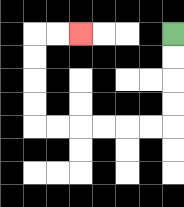{'start': '[7, 1]', 'end': '[3, 1]', 'path_directions': 'D,D,D,D,L,L,L,L,L,L,U,U,U,U,R,R', 'path_coordinates': '[[7, 1], [7, 2], [7, 3], [7, 4], [7, 5], [6, 5], [5, 5], [4, 5], [3, 5], [2, 5], [1, 5], [1, 4], [1, 3], [1, 2], [1, 1], [2, 1], [3, 1]]'}